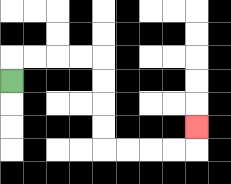{'start': '[0, 3]', 'end': '[8, 5]', 'path_directions': 'U,R,R,R,R,D,D,D,D,R,R,R,R,U', 'path_coordinates': '[[0, 3], [0, 2], [1, 2], [2, 2], [3, 2], [4, 2], [4, 3], [4, 4], [4, 5], [4, 6], [5, 6], [6, 6], [7, 6], [8, 6], [8, 5]]'}